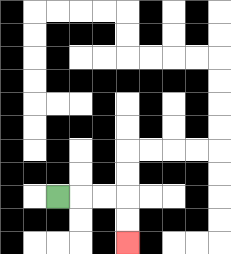{'start': '[2, 8]', 'end': '[5, 10]', 'path_directions': 'R,R,R,D,D', 'path_coordinates': '[[2, 8], [3, 8], [4, 8], [5, 8], [5, 9], [5, 10]]'}